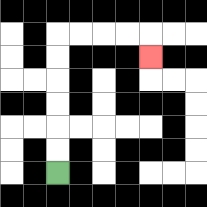{'start': '[2, 7]', 'end': '[6, 2]', 'path_directions': 'U,U,U,U,U,U,R,R,R,R,D', 'path_coordinates': '[[2, 7], [2, 6], [2, 5], [2, 4], [2, 3], [2, 2], [2, 1], [3, 1], [4, 1], [5, 1], [6, 1], [6, 2]]'}